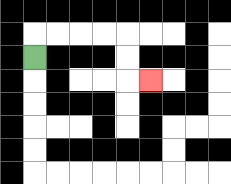{'start': '[1, 2]', 'end': '[6, 3]', 'path_directions': 'U,R,R,R,R,D,D,R', 'path_coordinates': '[[1, 2], [1, 1], [2, 1], [3, 1], [4, 1], [5, 1], [5, 2], [5, 3], [6, 3]]'}